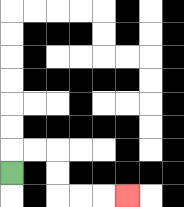{'start': '[0, 7]', 'end': '[5, 8]', 'path_directions': 'U,R,R,D,D,R,R,R', 'path_coordinates': '[[0, 7], [0, 6], [1, 6], [2, 6], [2, 7], [2, 8], [3, 8], [4, 8], [5, 8]]'}